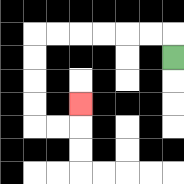{'start': '[7, 2]', 'end': '[3, 4]', 'path_directions': 'U,L,L,L,L,L,L,D,D,D,D,R,R,U', 'path_coordinates': '[[7, 2], [7, 1], [6, 1], [5, 1], [4, 1], [3, 1], [2, 1], [1, 1], [1, 2], [1, 3], [1, 4], [1, 5], [2, 5], [3, 5], [3, 4]]'}